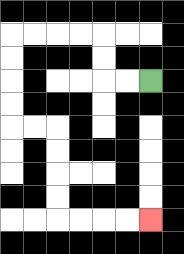{'start': '[6, 3]', 'end': '[6, 9]', 'path_directions': 'L,L,U,U,L,L,L,L,D,D,D,D,R,R,D,D,D,D,R,R,R,R', 'path_coordinates': '[[6, 3], [5, 3], [4, 3], [4, 2], [4, 1], [3, 1], [2, 1], [1, 1], [0, 1], [0, 2], [0, 3], [0, 4], [0, 5], [1, 5], [2, 5], [2, 6], [2, 7], [2, 8], [2, 9], [3, 9], [4, 9], [5, 9], [6, 9]]'}